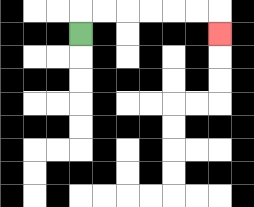{'start': '[3, 1]', 'end': '[9, 1]', 'path_directions': 'U,R,R,R,R,R,R,D', 'path_coordinates': '[[3, 1], [3, 0], [4, 0], [5, 0], [6, 0], [7, 0], [8, 0], [9, 0], [9, 1]]'}